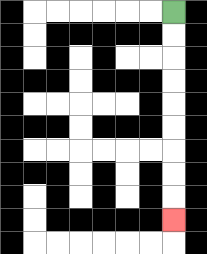{'start': '[7, 0]', 'end': '[7, 9]', 'path_directions': 'D,D,D,D,D,D,D,D,D', 'path_coordinates': '[[7, 0], [7, 1], [7, 2], [7, 3], [7, 4], [7, 5], [7, 6], [7, 7], [7, 8], [7, 9]]'}